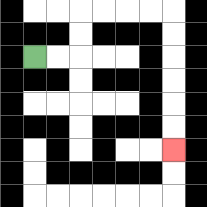{'start': '[1, 2]', 'end': '[7, 6]', 'path_directions': 'R,R,U,U,R,R,R,R,D,D,D,D,D,D', 'path_coordinates': '[[1, 2], [2, 2], [3, 2], [3, 1], [3, 0], [4, 0], [5, 0], [6, 0], [7, 0], [7, 1], [7, 2], [7, 3], [7, 4], [7, 5], [7, 6]]'}